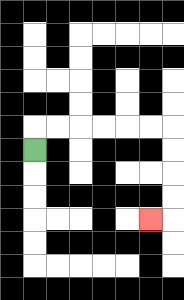{'start': '[1, 6]', 'end': '[6, 9]', 'path_directions': 'U,R,R,R,R,R,R,D,D,D,D,L', 'path_coordinates': '[[1, 6], [1, 5], [2, 5], [3, 5], [4, 5], [5, 5], [6, 5], [7, 5], [7, 6], [7, 7], [7, 8], [7, 9], [6, 9]]'}